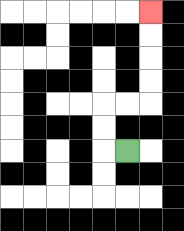{'start': '[5, 6]', 'end': '[6, 0]', 'path_directions': 'L,U,U,R,R,U,U,U,U', 'path_coordinates': '[[5, 6], [4, 6], [4, 5], [4, 4], [5, 4], [6, 4], [6, 3], [6, 2], [6, 1], [6, 0]]'}